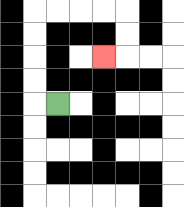{'start': '[2, 4]', 'end': '[4, 2]', 'path_directions': 'L,U,U,U,U,R,R,R,R,D,D,L', 'path_coordinates': '[[2, 4], [1, 4], [1, 3], [1, 2], [1, 1], [1, 0], [2, 0], [3, 0], [4, 0], [5, 0], [5, 1], [5, 2], [4, 2]]'}